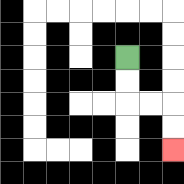{'start': '[5, 2]', 'end': '[7, 6]', 'path_directions': 'D,D,R,R,D,D', 'path_coordinates': '[[5, 2], [5, 3], [5, 4], [6, 4], [7, 4], [7, 5], [7, 6]]'}